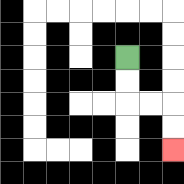{'start': '[5, 2]', 'end': '[7, 6]', 'path_directions': 'D,D,R,R,D,D', 'path_coordinates': '[[5, 2], [5, 3], [5, 4], [6, 4], [7, 4], [7, 5], [7, 6]]'}